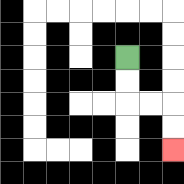{'start': '[5, 2]', 'end': '[7, 6]', 'path_directions': 'D,D,R,R,D,D', 'path_coordinates': '[[5, 2], [5, 3], [5, 4], [6, 4], [7, 4], [7, 5], [7, 6]]'}